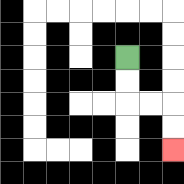{'start': '[5, 2]', 'end': '[7, 6]', 'path_directions': 'D,D,R,R,D,D', 'path_coordinates': '[[5, 2], [5, 3], [5, 4], [6, 4], [7, 4], [7, 5], [7, 6]]'}